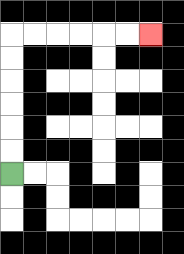{'start': '[0, 7]', 'end': '[6, 1]', 'path_directions': 'U,U,U,U,U,U,R,R,R,R,R,R', 'path_coordinates': '[[0, 7], [0, 6], [0, 5], [0, 4], [0, 3], [0, 2], [0, 1], [1, 1], [2, 1], [3, 1], [4, 1], [5, 1], [6, 1]]'}